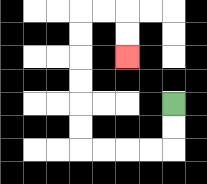{'start': '[7, 4]', 'end': '[5, 2]', 'path_directions': 'D,D,L,L,L,L,U,U,U,U,U,U,R,R,D,D', 'path_coordinates': '[[7, 4], [7, 5], [7, 6], [6, 6], [5, 6], [4, 6], [3, 6], [3, 5], [3, 4], [3, 3], [3, 2], [3, 1], [3, 0], [4, 0], [5, 0], [5, 1], [5, 2]]'}